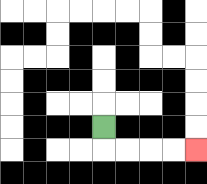{'start': '[4, 5]', 'end': '[8, 6]', 'path_directions': 'D,R,R,R,R', 'path_coordinates': '[[4, 5], [4, 6], [5, 6], [6, 6], [7, 6], [8, 6]]'}